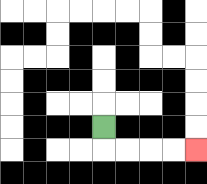{'start': '[4, 5]', 'end': '[8, 6]', 'path_directions': 'D,R,R,R,R', 'path_coordinates': '[[4, 5], [4, 6], [5, 6], [6, 6], [7, 6], [8, 6]]'}